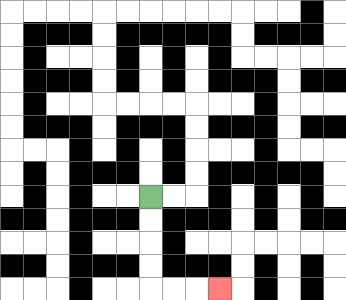{'start': '[6, 8]', 'end': '[9, 12]', 'path_directions': 'D,D,D,D,R,R,R', 'path_coordinates': '[[6, 8], [6, 9], [6, 10], [6, 11], [6, 12], [7, 12], [8, 12], [9, 12]]'}